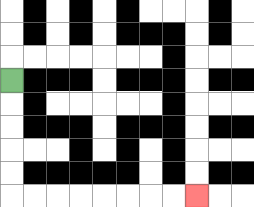{'start': '[0, 3]', 'end': '[8, 8]', 'path_directions': 'D,D,D,D,D,R,R,R,R,R,R,R,R', 'path_coordinates': '[[0, 3], [0, 4], [0, 5], [0, 6], [0, 7], [0, 8], [1, 8], [2, 8], [3, 8], [4, 8], [5, 8], [6, 8], [7, 8], [8, 8]]'}